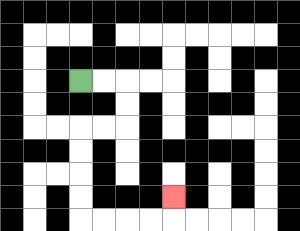{'start': '[3, 3]', 'end': '[7, 8]', 'path_directions': 'R,R,D,D,L,L,D,D,D,D,R,R,R,R,U', 'path_coordinates': '[[3, 3], [4, 3], [5, 3], [5, 4], [5, 5], [4, 5], [3, 5], [3, 6], [3, 7], [3, 8], [3, 9], [4, 9], [5, 9], [6, 9], [7, 9], [7, 8]]'}